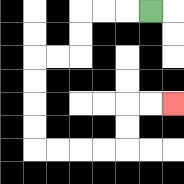{'start': '[6, 0]', 'end': '[7, 4]', 'path_directions': 'L,L,L,D,D,L,L,D,D,D,D,R,R,R,R,U,U,R,R', 'path_coordinates': '[[6, 0], [5, 0], [4, 0], [3, 0], [3, 1], [3, 2], [2, 2], [1, 2], [1, 3], [1, 4], [1, 5], [1, 6], [2, 6], [3, 6], [4, 6], [5, 6], [5, 5], [5, 4], [6, 4], [7, 4]]'}